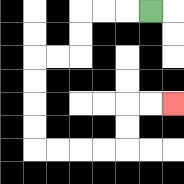{'start': '[6, 0]', 'end': '[7, 4]', 'path_directions': 'L,L,L,D,D,L,L,D,D,D,D,R,R,R,R,U,U,R,R', 'path_coordinates': '[[6, 0], [5, 0], [4, 0], [3, 0], [3, 1], [3, 2], [2, 2], [1, 2], [1, 3], [1, 4], [1, 5], [1, 6], [2, 6], [3, 6], [4, 6], [5, 6], [5, 5], [5, 4], [6, 4], [7, 4]]'}